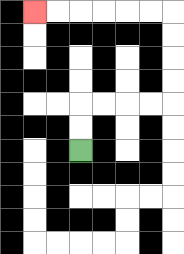{'start': '[3, 6]', 'end': '[1, 0]', 'path_directions': 'U,U,R,R,R,R,U,U,U,U,L,L,L,L,L,L', 'path_coordinates': '[[3, 6], [3, 5], [3, 4], [4, 4], [5, 4], [6, 4], [7, 4], [7, 3], [7, 2], [7, 1], [7, 0], [6, 0], [5, 0], [4, 0], [3, 0], [2, 0], [1, 0]]'}